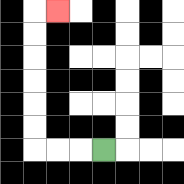{'start': '[4, 6]', 'end': '[2, 0]', 'path_directions': 'L,L,L,U,U,U,U,U,U,R', 'path_coordinates': '[[4, 6], [3, 6], [2, 6], [1, 6], [1, 5], [1, 4], [1, 3], [1, 2], [1, 1], [1, 0], [2, 0]]'}